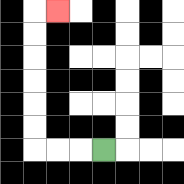{'start': '[4, 6]', 'end': '[2, 0]', 'path_directions': 'L,L,L,U,U,U,U,U,U,R', 'path_coordinates': '[[4, 6], [3, 6], [2, 6], [1, 6], [1, 5], [1, 4], [1, 3], [1, 2], [1, 1], [1, 0], [2, 0]]'}